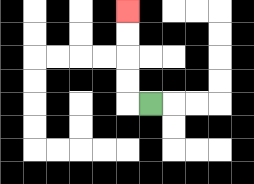{'start': '[6, 4]', 'end': '[5, 0]', 'path_directions': 'L,U,U,U,U', 'path_coordinates': '[[6, 4], [5, 4], [5, 3], [5, 2], [5, 1], [5, 0]]'}